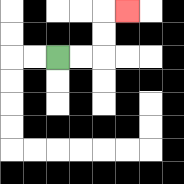{'start': '[2, 2]', 'end': '[5, 0]', 'path_directions': 'R,R,U,U,R', 'path_coordinates': '[[2, 2], [3, 2], [4, 2], [4, 1], [4, 0], [5, 0]]'}